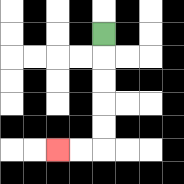{'start': '[4, 1]', 'end': '[2, 6]', 'path_directions': 'D,D,D,D,D,L,L', 'path_coordinates': '[[4, 1], [4, 2], [4, 3], [4, 4], [4, 5], [4, 6], [3, 6], [2, 6]]'}